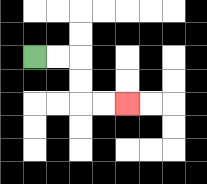{'start': '[1, 2]', 'end': '[5, 4]', 'path_directions': 'R,R,D,D,R,R', 'path_coordinates': '[[1, 2], [2, 2], [3, 2], [3, 3], [3, 4], [4, 4], [5, 4]]'}